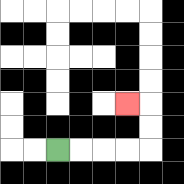{'start': '[2, 6]', 'end': '[5, 4]', 'path_directions': 'R,R,R,R,U,U,L', 'path_coordinates': '[[2, 6], [3, 6], [4, 6], [5, 6], [6, 6], [6, 5], [6, 4], [5, 4]]'}